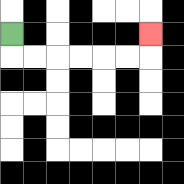{'start': '[0, 1]', 'end': '[6, 1]', 'path_directions': 'D,R,R,R,R,R,R,U', 'path_coordinates': '[[0, 1], [0, 2], [1, 2], [2, 2], [3, 2], [4, 2], [5, 2], [6, 2], [6, 1]]'}